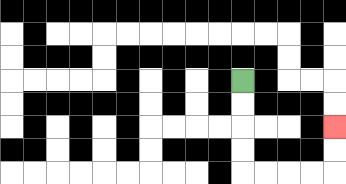{'start': '[10, 3]', 'end': '[14, 5]', 'path_directions': 'D,D,D,D,R,R,R,R,U,U', 'path_coordinates': '[[10, 3], [10, 4], [10, 5], [10, 6], [10, 7], [11, 7], [12, 7], [13, 7], [14, 7], [14, 6], [14, 5]]'}